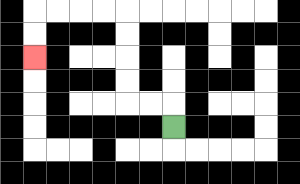{'start': '[7, 5]', 'end': '[1, 2]', 'path_directions': 'U,L,L,U,U,U,U,L,L,L,L,D,D', 'path_coordinates': '[[7, 5], [7, 4], [6, 4], [5, 4], [5, 3], [5, 2], [5, 1], [5, 0], [4, 0], [3, 0], [2, 0], [1, 0], [1, 1], [1, 2]]'}